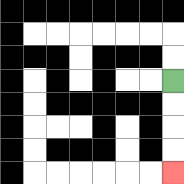{'start': '[7, 3]', 'end': '[7, 7]', 'path_directions': 'D,D,D,D', 'path_coordinates': '[[7, 3], [7, 4], [7, 5], [7, 6], [7, 7]]'}